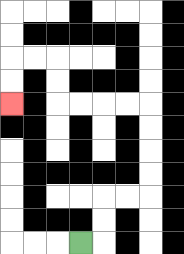{'start': '[3, 10]', 'end': '[0, 4]', 'path_directions': 'R,U,U,R,R,U,U,U,U,L,L,L,L,U,U,L,L,D,D', 'path_coordinates': '[[3, 10], [4, 10], [4, 9], [4, 8], [5, 8], [6, 8], [6, 7], [6, 6], [6, 5], [6, 4], [5, 4], [4, 4], [3, 4], [2, 4], [2, 3], [2, 2], [1, 2], [0, 2], [0, 3], [0, 4]]'}